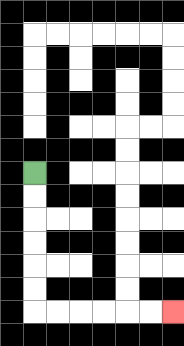{'start': '[1, 7]', 'end': '[7, 13]', 'path_directions': 'D,D,D,D,D,D,R,R,R,R,R,R', 'path_coordinates': '[[1, 7], [1, 8], [1, 9], [1, 10], [1, 11], [1, 12], [1, 13], [2, 13], [3, 13], [4, 13], [5, 13], [6, 13], [7, 13]]'}